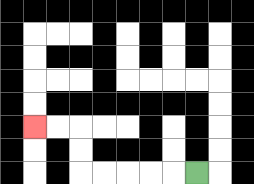{'start': '[8, 7]', 'end': '[1, 5]', 'path_directions': 'L,L,L,L,L,U,U,L,L', 'path_coordinates': '[[8, 7], [7, 7], [6, 7], [5, 7], [4, 7], [3, 7], [3, 6], [3, 5], [2, 5], [1, 5]]'}